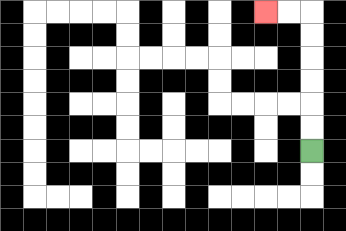{'start': '[13, 6]', 'end': '[11, 0]', 'path_directions': 'U,U,U,U,U,U,L,L', 'path_coordinates': '[[13, 6], [13, 5], [13, 4], [13, 3], [13, 2], [13, 1], [13, 0], [12, 0], [11, 0]]'}